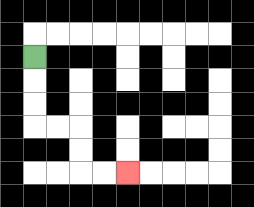{'start': '[1, 2]', 'end': '[5, 7]', 'path_directions': 'D,D,D,R,R,D,D,R,R', 'path_coordinates': '[[1, 2], [1, 3], [1, 4], [1, 5], [2, 5], [3, 5], [3, 6], [3, 7], [4, 7], [5, 7]]'}